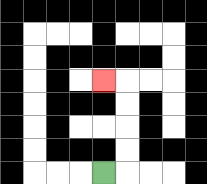{'start': '[4, 7]', 'end': '[4, 3]', 'path_directions': 'R,U,U,U,U,L', 'path_coordinates': '[[4, 7], [5, 7], [5, 6], [5, 5], [5, 4], [5, 3], [4, 3]]'}